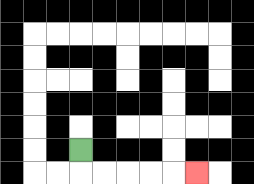{'start': '[3, 6]', 'end': '[8, 7]', 'path_directions': 'D,R,R,R,R,R', 'path_coordinates': '[[3, 6], [3, 7], [4, 7], [5, 7], [6, 7], [7, 7], [8, 7]]'}